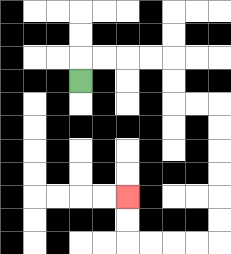{'start': '[3, 3]', 'end': '[5, 8]', 'path_directions': 'U,R,R,R,R,D,D,R,R,D,D,D,D,D,D,L,L,L,L,U,U', 'path_coordinates': '[[3, 3], [3, 2], [4, 2], [5, 2], [6, 2], [7, 2], [7, 3], [7, 4], [8, 4], [9, 4], [9, 5], [9, 6], [9, 7], [9, 8], [9, 9], [9, 10], [8, 10], [7, 10], [6, 10], [5, 10], [5, 9], [5, 8]]'}